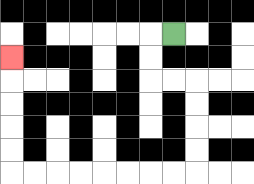{'start': '[7, 1]', 'end': '[0, 2]', 'path_directions': 'L,D,D,R,R,D,D,D,D,L,L,L,L,L,L,L,L,U,U,U,U,U', 'path_coordinates': '[[7, 1], [6, 1], [6, 2], [6, 3], [7, 3], [8, 3], [8, 4], [8, 5], [8, 6], [8, 7], [7, 7], [6, 7], [5, 7], [4, 7], [3, 7], [2, 7], [1, 7], [0, 7], [0, 6], [0, 5], [0, 4], [0, 3], [0, 2]]'}